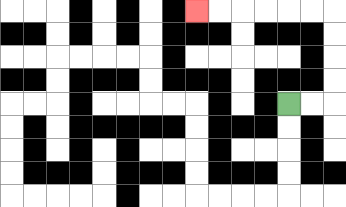{'start': '[12, 4]', 'end': '[8, 0]', 'path_directions': 'R,R,U,U,U,U,L,L,L,L,L,L', 'path_coordinates': '[[12, 4], [13, 4], [14, 4], [14, 3], [14, 2], [14, 1], [14, 0], [13, 0], [12, 0], [11, 0], [10, 0], [9, 0], [8, 0]]'}